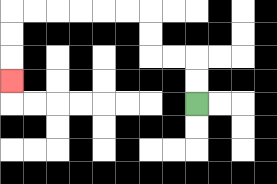{'start': '[8, 4]', 'end': '[0, 3]', 'path_directions': 'U,U,L,L,U,U,L,L,L,L,L,L,D,D,D', 'path_coordinates': '[[8, 4], [8, 3], [8, 2], [7, 2], [6, 2], [6, 1], [6, 0], [5, 0], [4, 0], [3, 0], [2, 0], [1, 0], [0, 0], [0, 1], [0, 2], [0, 3]]'}